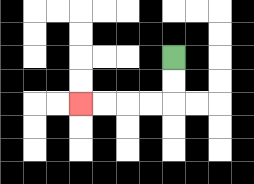{'start': '[7, 2]', 'end': '[3, 4]', 'path_directions': 'D,D,L,L,L,L', 'path_coordinates': '[[7, 2], [7, 3], [7, 4], [6, 4], [5, 4], [4, 4], [3, 4]]'}